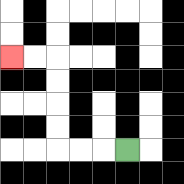{'start': '[5, 6]', 'end': '[0, 2]', 'path_directions': 'L,L,L,U,U,U,U,L,L', 'path_coordinates': '[[5, 6], [4, 6], [3, 6], [2, 6], [2, 5], [2, 4], [2, 3], [2, 2], [1, 2], [0, 2]]'}